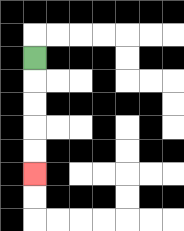{'start': '[1, 2]', 'end': '[1, 7]', 'path_directions': 'D,D,D,D,D', 'path_coordinates': '[[1, 2], [1, 3], [1, 4], [1, 5], [1, 6], [1, 7]]'}